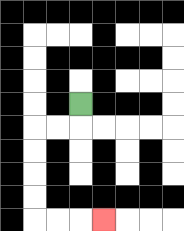{'start': '[3, 4]', 'end': '[4, 9]', 'path_directions': 'D,L,L,D,D,D,D,R,R,R', 'path_coordinates': '[[3, 4], [3, 5], [2, 5], [1, 5], [1, 6], [1, 7], [1, 8], [1, 9], [2, 9], [3, 9], [4, 9]]'}